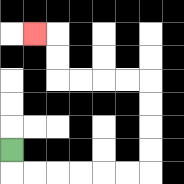{'start': '[0, 6]', 'end': '[1, 1]', 'path_directions': 'D,R,R,R,R,R,R,U,U,U,U,L,L,L,L,U,U,L', 'path_coordinates': '[[0, 6], [0, 7], [1, 7], [2, 7], [3, 7], [4, 7], [5, 7], [6, 7], [6, 6], [6, 5], [6, 4], [6, 3], [5, 3], [4, 3], [3, 3], [2, 3], [2, 2], [2, 1], [1, 1]]'}